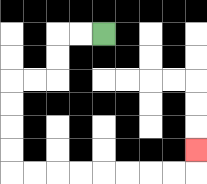{'start': '[4, 1]', 'end': '[8, 6]', 'path_directions': 'L,L,D,D,L,L,D,D,D,D,R,R,R,R,R,R,R,R,U', 'path_coordinates': '[[4, 1], [3, 1], [2, 1], [2, 2], [2, 3], [1, 3], [0, 3], [0, 4], [0, 5], [0, 6], [0, 7], [1, 7], [2, 7], [3, 7], [4, 7], [5, 7], [6, 7], [7, 7], [8, 7], [8, 6]]'}